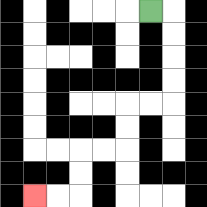{'start': '[6, 0]', 'end': '[1, 8]', 'path_directions': 'R,D,D,D,D,L,L,D,D,L,L,D,D,L,L', 'path_coordinates': '[[6, 0], [7, 0], [7, 1], [7, 2], [7, 3], [7, 4], [6, 4], [5, 4], [5, 5], [5, 6], [4, 6], [3, 6], [3, 7], [3, 8], [2, 8], [1, 8]]'}